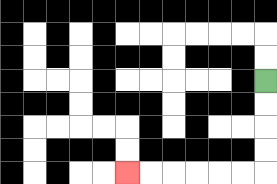{'start': '[11, 3]', 'end': '[5, 7]', 'path_directions': 'D,D,D,D,L,L,L,L,L,L', 'path_coordinates': '[[11, 3], [11, 4], [11, 5], [11, 6], [11, 7], [10, 7], [9, 7], [8, 7], [7, 7], [6, 7], [5, 7]]'}